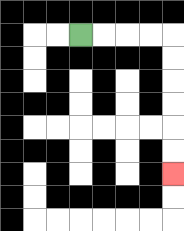{'start': '[3, 1]', 'end': '[7, 7]', 'path_directions': 'R,R,R,R,D,D,D,D,D,D', 'path_coordinates': '[[3, 1], [4, 1], [5, 1], [6, 1], [7, 1], [7, 2], [7, 3], [7, 4], [7, 5], [7, 6], [7, 7]]'}